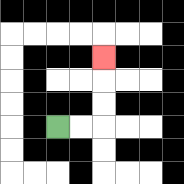{'start': '[2, 5]', 'end': '[4, 2]', 'path_directions': 'R,R,U,U,U', 'path_coordinates': '[[2, 5], [3, 5], [4, 5], [4, 4], [4, 3], [4, 2]]'}